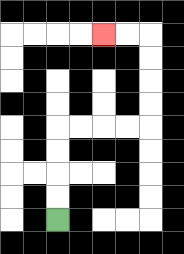{'start': '[2, 9]', 'end': '[4, 1]', 'path_directions': 'U,U,U,U,R,R,R,R,U,U,U,U,L,L', 'path_coordinates': '[[2, 9], [2, 8], [2, 7], [2, 6], [2, 5], [3, 5], [4, 5], [5, 5], [6, 5], [6, 4], [6, 3], [6, 2], [6, 1], [5, 1], [4, 1]]'}